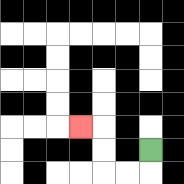{'start': '[6, 6]', 'end': '[3, 5]', 'path_directions': 'D,L,L,U,U,L', 'path_coordinates': '[[6, 6], [6, 7], [5, 7], [4, 7], [4, 6], [4, 5], [3, 5]]'}